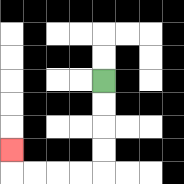{'start': '[4, 3]', 'end': '[0, 6]', 'path_directions': 'D,D,D,D,L,L,L,L,U', 'path_coordinates': '[[4, 3], [4, 4], [4, 5], [4, 6], [4, 7], [3, 7], [2, 7], [1, 7], [0, 7], [0, 6]]'}